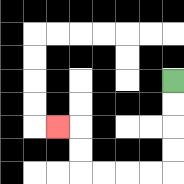{'start': '[7, 3]', 'end': '[2, 5]', 'path_directions': 'D,D,D,D,L,L,L,L,U,U,L', 'path_coordinates': '[[7, 3], [7, 4], [7, 5], [7, 6], [7, 7], [6, 7], [5, 7], [4, 7], [3, 7], [3, 6], [3, 5], [2, 5]]'}